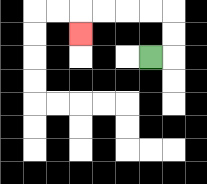{'start': '[6, 2]', 'end': '[3, 1]', 'path_directions': 'R,U,U,L,L,L,L,D', 'path_coordinates': '[[6, 2], [7, 2], [7, 1], [7, 0], [6, 0], [5, 0], [4, 0], [3, 0], [3, 1]]'}